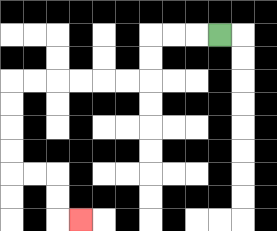{'start': '[9, 1]', 'end': '[3, 9]', 'path_directions': 'L,L,L,D,D,L,L,L,L,L,L,D,D,D,D,R,R,D,D,R', 'path_coordinates': '[[9, 1], [8, 1], [7, 1], [6, 1], [6, 2], [6, 3], [5, 3], [4, 3], [3, 3], [2, 3], [1, 3], [0, 3], [0, 4], [0, 5], [0, 6], [0, 7], [1, 7], [2, 7], [2, 8], [2, 9], [3, 9]]'}